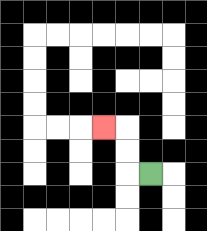{'start': '[6, 7]', 'end': '[4, 5]', 'path_directions': 'L,U,U,L', 'path_coordinates': '[[6, 7], [5, 7], [5, 6], [5, 5], [4, 5]]'}